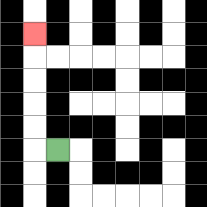{'start': '[2, 6]', 'end': '[1, 1]', 'path_directions': 'L,U,U,U,U,U', 'path_coordinates': '[[2, 6], [1, 6], [1, 5], [1, 4], [1, 3], [1, 2], [1, 1]]'}